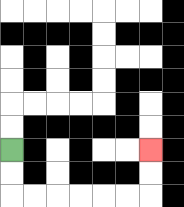{'start': '[0, 6]', 'end': '[6, 6]', 'path_directions': 'D,D,R,R,R,R,R,R,U,U', 'path_coordinates': '[[0, 6], [0, 7], [0, 8], [1, 8], [2, 8], [3, 8], [4, 8], [5, 8], [6, 8], [6, 7], [6, 6]]'}